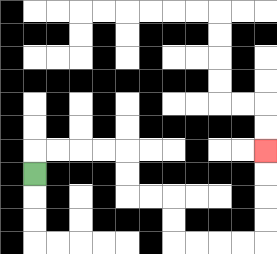{'start': '[1, 7]', 'end': '[11, 6]', 'path_directions': 'U,R,R,R,R,D,D,R,R,D,D,R,R,R,R,U,U,U,U', 'path_coordinates': '[[1, 7], [1, 6], [2, 6], [3, 6], [4, 6], [5, 6], [5, 7], [5, 8], [6, 8], [7, 8], [7, 9], [7, 10], [8, 10], [9, 10], [10, 10], [11, 10], [11, 9], [11, 8], [11, 7], [11, 6]]'}